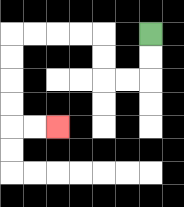{'start': '[6, 1]', 'end': '[2, 5]', 'path_directions': 'D,D,L,L,U,U,L,L,L,L,D,D,D,D,R,R', 'path_coordinates': '[[6, 1], [6, 2], [6, 3], [5, 3], [4, 3], [4, 2], [4, 1], [3, 1], [2, 1], [1, 1], [0, 1], [0, 2], [0, 3], [0, 4], [0, 5], [1, 5], [2, 5]]'}